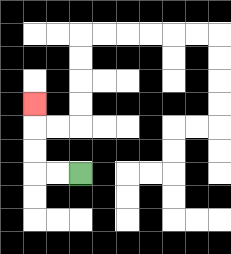{'start': '[3, 7]', 'end': '[1, 4]', 'path_directions': 'L,L,U,U,U', 'path_coordinates': '[[3, 7], [2, 7], [1, 7], [1, 6], [1, 5], [1, 4]]'}